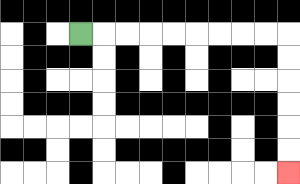{'start': '[3, 1]', 'end': '[12, 7]', 'path_directions': 'R,R,R,R,R,R,R,R,R,D,D,D,D,D,D', 'path_coordinates': '[[3, 1], [4, 1], [5, 1], [6, 1], [7, 1], [8, 1], [9, 1], [10, 1], [11, 1], [12, 1], [12, 2], [12, 3], [12, 4], [12, 5], [12, 6], [12, 7]]'}